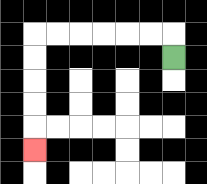{'start': '[7, 2]', 'end': '[1, 6]', 'path_directions': 'U,L,L,L,L,L,L,D,D,D,D,D', 'path_coordinates': '[[7, 2], [7, 1], [6, 1], [5, 1], [4, 1], [3, 1], [2, 1], [1, 1], [1, 2], [1, 3], [1, 4], [1, 5], [1, 6]]'}